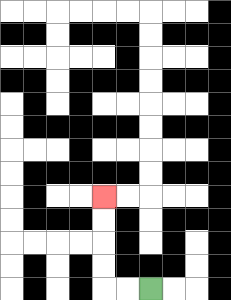{'start': '[6, 12]', 'end': '[4, 8]', 'path_directions': 'L,L,U,U,U,U', 'path_coordinates': '[[6, 12], [5, 12], [4, 12], [4, 11], [4, 10], [4, 9], [4, 8]]'}